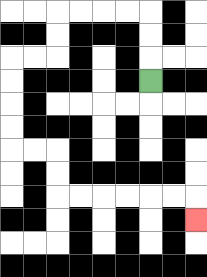{'start': '[6, 3]', 'end': '[8, 9]', 'path_directions': 'U,U,U,L,L,L,L,D,D,L,L,D,D,D,D,R,R,D,D,R,R,R,R,R,R,D', 'path_coordinates': '[[6, 3], [6, 2], [6, 1], [6, 0], [5, 0], [4, 0], [3, 0], [2, 0], [2, 1], [2, 2], [1, 2], [0, 2], [0, 3], [0, 4], [0, 5], [0, 6], [1, 6], [2, 6], [2, 7], [2, 8], [3, 8], [4, 8], [5, 8], [6, 8], [7, 8], [8, 8], [8, 9]]'}